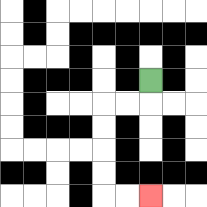{'start': '[6, 3]', 'end': '[6, 8]', 'path_directions': 'D,L,L,D,D,D,D,R,R', 'path_coordinates': '[[6, 3], [6, 4], [5, 4], [4, 4], [4, 5], [4, 6], [4, 7], [4, 8], [5, 8], [6, 8]]'}